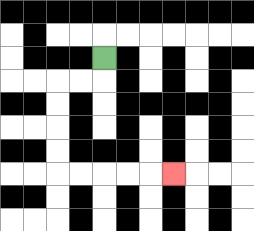{'start': '[4, 2]', 'end': '[7, 7]', 'path_directions': 'D,L,L,D,D,D,D,R,R,R,R,R', 'path_coordinates': '[[4, 2], [4, 3], [3, 3], [2, 3], [2, 4], [2, 5], [2, 6], [2, 7], [3, 7], [4, 7], [5, 7], [6, 7], [7, 7]]'}